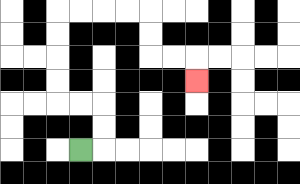{'start': '[3, 6]', 'end': '[8, 3]', 'path_directions': 'R,U,U,L,L,U,U,U,U,R,R,R,R,D,D,R,R,D', 'path_coordinates': '[[3, 6], [4, 6], [4, 5], [4, 4], [3, 4], [2, 4], [2, 3], [2, 2], [2, 1], [2, 0], [3, 0], [4, 0], [5, 0], [6, 0], [6, 1], [6, 2], [7, 2], [8, 2], [8, 3]]'}